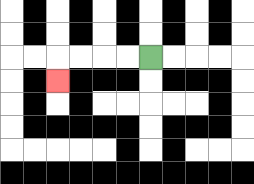{'start': '[6, 2]', 'end': '[2, 3]', 'path_directions': 'L,L,L,L,D', 'path_coordinates': '[[6, 2], [5, 2], [4, 2], [3, 2], [2, 2], [2, 3]]'}